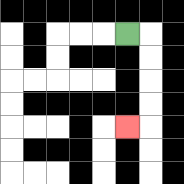{'start': '[5, 1]', 'end': '[5, 5]', 'path_directions': 'R,D,D,D,D,L', 'path_coordinates': '[[5, 1], [6, 1], [6, 2], [6, 3], [6, 4], [6, 5], [5, 5]]'}